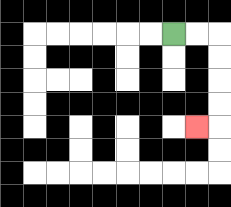{'start': '[7, 1]', 'end': '[8, 5]', 'path_directions': 'R,R,D,D,D,D,L', 'path_coordinates': '[[7, 1], [8, 1], [9, 1], [9, 2], [9, 3], [9, 4], [9, 5], [8, 5]]'}